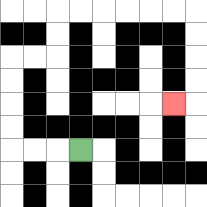{'start': '[3, 6]', 'end': '[7, 4]', 'path_directions': 'L,L,L,U,U,U,U,R,R,U,U,R,R,R,R,R,R,D,D,D,D,L', 'path_coordinates': '[[3, 6], [2, 6], [1, 6], [0, 6], [0, 5], [0, 4], [0, 3], [0, 2], [1, 2], [2, 2], [2, 1], [2, 0], [3, 0], [4, 0], [5, 0], [6, 0], [7, 0], [8, 0], [8, 1], [8, 2], [8, 3], [8, 4], [7, 4]]'}